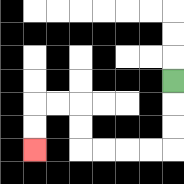{'start': '[7, 3]', 'end': '[1, 6]', 'path_directions': 'D,D,D,L,L,L,L,U,U,L,L,D,D', 'path_coordinates': '[[7, 3], [7, 4], [7, 5], [7, 6], [6, 6], [5, 6], [4, 6], [3, 6], [3, 5], [3, 4], [2, 4], [1, 4], [1, 5], [1, 6]]'}